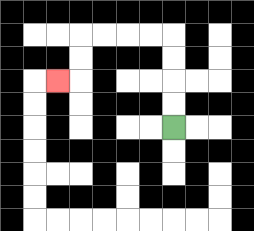{'start': '[7, 5]', 'end': '[2, 3]', 'path_directions': 'U,U,U,U,L,L,L,L,D,D,L', 'path_coordinates': '[[7, 5], [7, 4], [7, 3], [7, 2], [7, 1], [6, 1], [5, 1], [4, 1], [3, 1], [3, 2], [3, 3], [2, 3]]'}